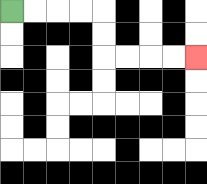{'start': '[0, 0]', 'end': '[8, 2]', 'path_directions': 'R,R,R,R,D,D,R,R,R,R', 'path_coordinates': '[[0, 0], [1, 0], [2, 0], [3, 0], [4, 0], [4, 1], [4, 2], [5, 2], [6, 2], [7, 2], [8, 2]]'}